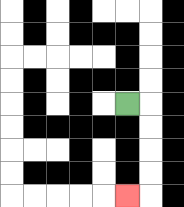{'start': '[5, 4]', 'end': '[5, 8]', 'path_directions': 'R,D,D,D,D,L', 'path_coordinates': '[[5, 4], [6, 4], [6, 5], [6, 6], [6, 7], [6, 8], [5, 8]]'}